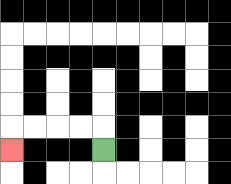{'start': '[4, 6]', 'end': '[0, 6]', 'path_directions': 'U,L,L,L,L,D', 'path_coordinates': '[[4, 6], [4, 5], [3, 5], [2, 5], [1, 5], [0, 5], [0, 6]]'}